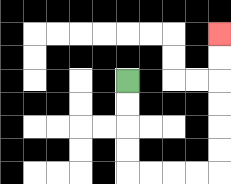{'start': '[5, 3]', 'end': '[9, 1]', 'path_directions': 'D,D,D,D,R,R,R,R,U,U,U,U,U,U', 'path_coordinates': '[[5, 3], [5, 4], [5, 5], [5, 6], [5, 7], [6, 7], [7, 7], [8, 7], [9, 7], [9, 6], [9, 5], [9, 4], [9, 3], [9, 2], [9, 1]]'}